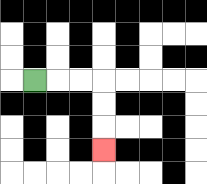{'start': '[1, 3]', 'end': '[4, 6]', 'path_directions': 'R,R,R,D,D,D', 'path_coordinates': '[[1, 3], [2, 3], [3, 3], [4, 3], [4, 4], [4, 5], [4, 6]]'}